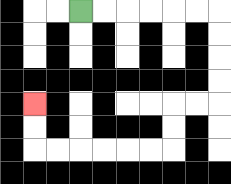{'start': '[3, 0]', 'end': '[1, 4]', 'path_directions': 'R,R,R,R,R,R,D,D,D,D,L,L,D,D,L,L,L,L,L,L,U,U', 'path_coordinates': '[[3, 0], [4, 0], [5, 0], [6, 0], [7, 0], [8, 0], [9, 0], [9, 1], [9, 2], [9, 3], [9, 4], [8, 4], [7, 4], [7, 5], [7, 6], [6, 6], [5, 6], [4, 6], [3, 6], [2, 6], [1, 6], [1, 5], [1, 4]]'}